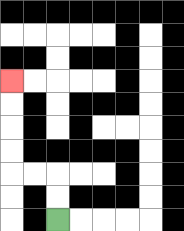{'start': '[2, 9]', 'end': '[0, 3]', 'path_directions': 'U,U,L,L,U,U,U,U', 'path_coordinates': '[[2, 9], [2, 8], [2, 7], [1, 7], [0, 7], [0, 6], [0, 5], [0, 4], [0, 3]]'}